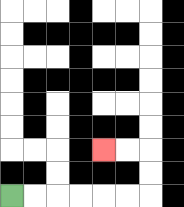{'start': '[0, 8]', 'end': '[4, 6]', 'path_directions': 'R,R,R,R,R,R,U,U,L,L', 'path_coordinates': '[[0, 8], [1, 8], [2, 8], [3, 8], [4, 8], [5, 8], [6, 8], [6, 7], [6, 6], [5, 6], [4, 6]]'}